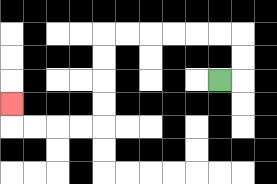{'start': '[9, 3]', 'end': '[0, 4]', 'path_directions': 'R,U,U,L,L,L,L,L,L,D,D,D,D,L,L,L,L,U', 'path_coordinates': '[[9, 3], [10, 3], [10, 2], [10, 1], [9, 1], [8, 1], [7, 1], [6, 1], [5, 1], [4, 1], [4, 2], [4, 3], [4, 4], [4, 5], [3, 5], [2, 5], [1, 5], [0, 5], [0, 4]]'}